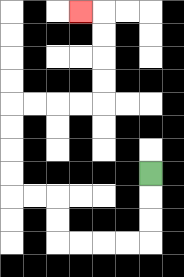{'start': '[6, 7]', 'end': '[3, 0]', 'path_directions': 'D,D,D,L,L,L,L,U,U,L,L,U,U,U,U,R,R,R,R,U,U,U,U,L', 'path_coordinates': '[[6, 7], [6, 8], [6, 9], [6, 10], [5, 10], [4, 10], [3, 10], [2, 10], [2, 9], [2, 8], [1, 8], [0, 8], [0, 7], [0, 6], [0, 5], [0, 4], [1, 4], [2, 4], [3, 4], [4, 4], [4, 3], [4, 2], [4, 1], [4, 0], [3, 0]]'}